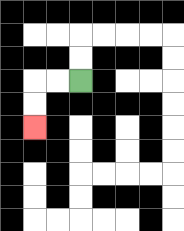{'start': '[3, 3]', 'end': '[1, 5]', 'path_directions': 'L,L,D,D', 'path_coordinates': '[[3, 3], [2, 3], [1, 3], [1, 4], [1, 5]]'}